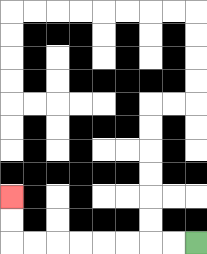{'start': '[8, 10]', 'end': '[0, 8]', 'path_directions': 'L,L,L,L,L,L,L,L,U,U', 'path_coordinates': '[[8, 10], [7, 10], [6, 10], [5, 10], [4, 10], [3, 10], [2, 10], [1, 10], [0, 10], [0, 9], [0, 8]]'}